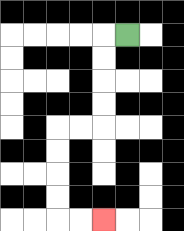{'start': '[5, 1]', 'end': '[4, 9]', 'path_directions': 'L,D,D,D,D,L,L,D,D,D,D,R,R', 'path_coordinates': '[[5, 1], [4, 1], [4, 2], [4, 3], [4, 4], [4, 5], [3, 5], [2, 5], [2, 6], [2, 7], [2, 8], [2, 9], [3, 9], [4, 9]]'}